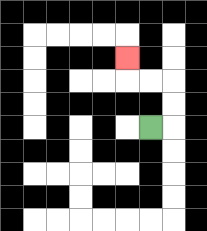{'start': '[6, 5]', 'end': '[5, 2]', 'path_directions': 'R,U,U,L,L,U', 'path_coordinates': '[[6, 5], [7, 5], [7, 4], [7, 3], [6, 3], [5, 3], [5, 2]]'}